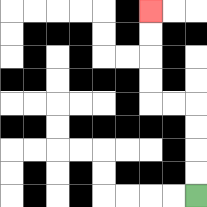{'start': '[8, 8]', 'end': '[6, 0]', 'path_directions': 'U,U,U,U,L,L,U,U,U,U', 'path_coordinates': '[[8, 8], [8, 7], [8, 6], [8, 5], [8, 4], [7, 4], [6, 4], [6, 3], [6, 2], [6, 1], [6, 0]]'}